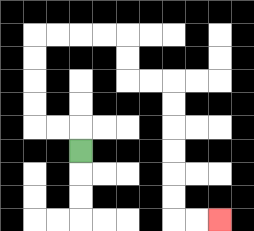{'start': '[3, 6]', 'end': '[9, 9]', 'path_directions': 'U,L,L,U,U,U,U,R,R,R,R,D,D,R,R,D,D,D,D,D,D,R,R', 'path_coordinates': '[[3, 6], [3, 5], [2, 5], [1, 5], [1, 4], [1, 3], [1, 2], [1, 1], [2, 1], [3, 1], [4, 1], [5, 1], [5, 2], [5, 3], [6, 3], [7, 3], [7, 4], [7, 5], [7, 6], [7, 7], [7, 8], [7, 9], [8, 9], [9, 9]]'}